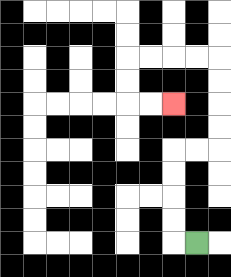{'start': '[8, 10]', 'end': '[7, 4]', 'path_directions': 'L,U,U,U,U,R,R,U,U,U,U,L,L,L,L,D,D,R,R', 'path_coordinates': '[[8, 10], [7, 10], [7, 9], [7, 8], [7, 7], [7, 6], [8, 6], [9, 6], [9, 5], [9, 4], [9, 3], [9, 2], [8, 2], [7, 2], [6, 2], [5, 2], [5, 3], [5, 4], [6, 4], [7, 4]]'}